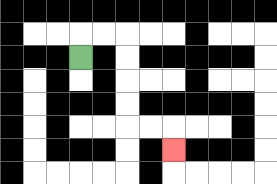{'start': '[3, 2]', 'end': '[7, 6]', 'path_directions': 'U,R,R,D,D,D,D,R,R,D', 'path_coordinates': '[[3, 2], [3, 1], [4, 1], [5, 1], [5, 2], [5, 3], [5, 4], [5, 5], [6, 5], [7, 5], [7, 6]]'}